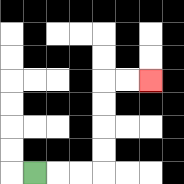{'start': '[1, 7]', 'end': '[6, 3]', 'path_directions': 'R,R,R,U,U,U,U,R,R', 'path_coordinates': '[[1, 7], [2, 7], [3, 7], [4, 7], [4, 6], [4, 5], [4, 4], [4, 3], [5, 3], [6, 3]]'}